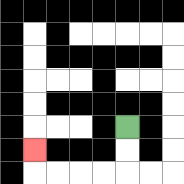{'start': '[5, 5]', 'end': '[1, 6]', 'path_directions': 'D,D,L,L,L,L,U', 'path_coordinates': '[[5, 5], [5, 6], [5, 7], [4, 7], [3, 7], [2, 7], [1, 7], [1, 6]]'}